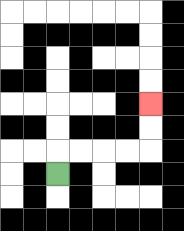{'start': '[2, 7]', 'end': '[6, 4]', 'path_directions': 'U,R,R,R,R,U,U', 'path_coordinates': '[[2, 7], [2, 6], [3, 6], [4, 6], [5, 6], [6, 6], [6, 5], [6, 4]]'}